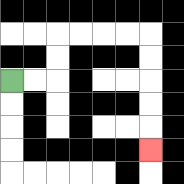{'start': '[0, 3]', 'end': '[6, 6]', 'path_directions': 'R,R,U,U,R,R,R,R,D,D,D,D,D', 'path_coordinates': '[[0, 3], [1, 3], [2, 3], [2, 2], [2, 1], [3, 1], [4, 1], [5, 1], [6, 1], [6, 2], [6, 3], [6, 4], [6, 5], [6, 6]]'}